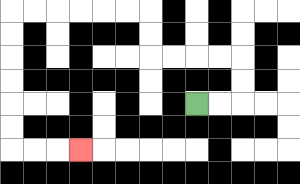{'start': '[8, 4]', 'end': '[3, 6]', 'path_directions': 'R,R,U,U,L,L,L,L,U,U,L,L,L,L,L,L,D,D,D,D,D,D,R,R,R', 'path_coordinates': '[[8, 4], [9, 4], [10, 4], [10, 3], [10, 2], [9, 2], [8, 2], [7, 2], [6, 2], [6, 1], [6, 0], [5, 0], [4, 0], [3, 0], [2, 0], [1, 0], [0, 0], [0, 1], [0, 2], [0, 3], [0, 4], [0, 5], [0, 6], [1, 6], [2, 6], [3, 6]]'}